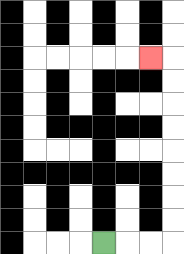{'start': '[4, 10]', 'end': '[6, 2]', 'path_directions': 'R,R,R,U,U,U,U,U,U,U,U,L', 'path_coordinates': '[[4, 10], [5, 10], [6, 10], [7, 10], [7, 9], [7, 8], [7, 7], [7, 6], [7, 5], [7, 4], [7, 3], [7, 2], [6, 2]]'}